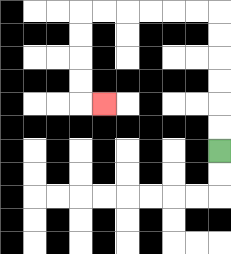{'start': '[9, 6]', 'end': '[4, 4]', 'path_directions': 'U,U,U,U,U,U,L,L,L,L,L,L,D,D,D,D,R', 'path_coordinates': '[[9, 6], [9, 5], [9, 4], [9, 3], [9, 2], [9, 1], [9, 0], [8, 0], [7, 0], [6, 0], [5, 0], [4, 0], [3, 0], [3, 1], [3, 2], [3, 3], [3, 4], [4, 4]]'}